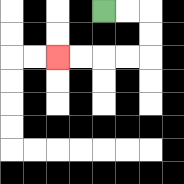{'start': '[4, 0]', 'end': '[2, 2]', 'path_directions': 'R,R,D,D,L,L,L,L', 'path_coordinates': '[[4, 0], [5, 0], [6, 0], [6, 1], [6, 2], [5, 2], [4, 2], [3, 2], [2, 2]]'}